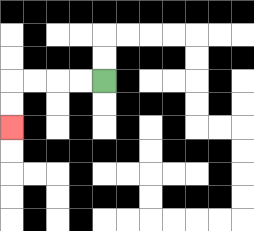{'start': '[4, 3]', 'end': '[0, 5]', 'path_directions': 'L,L,L,L,D,D', 'path_coordinates': '[[4, 3], [3, 3], [2, 3], [1, 3], [0, 3], [0, 4], [0, 5]]'}